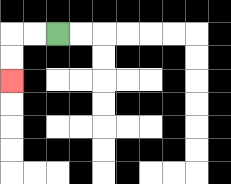{'start': '[2, 1]', 'end': '[0, 3]', 'path_directions': 'L,L,D,D', 'path_coordinates': '[[2, 1], [1, 1], [0, 1], [0, 2], [0, 3]]'}